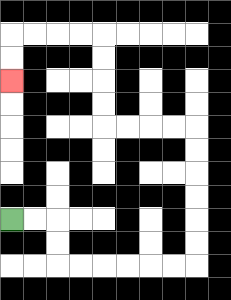{'start': '[0, 9]', 'end': '[0, 3]', 'path_directions': 'R,R,D,D,R,R,R,R,R,R,U,U,U,U,U,U,L,L,L,L,U,U,U,U,L,L,L,L,D,D', 'path_coordinates': '[[0, 9], [1, 9], [2, 9], [2, 10], [2, 11], [3, 11], [4, 11], [5, 11], [6, 11], [7, 11], [8, 11], [8, 10], [8, 9], [8, 8], [8, 7], [8, 6], [8, 5], [7, 5], [6, 5], [5, 5], [4, 5], [4, 4], [4, 3], [4, 2], [4, 1], [3, 1], [2, 1], [1, 1], [0, 1], [0, 2], [0, 3]]'}